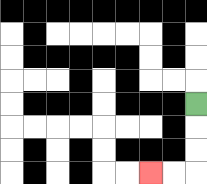{'start': '[8, 4]', 'end': '[6, 7]', 'path_directions': 'D,D,D,L,L', 'path_coordinates': '[[8, 4], [8, 5], [8, 6], [8, 7], [7, 7], [6, 7]]'}